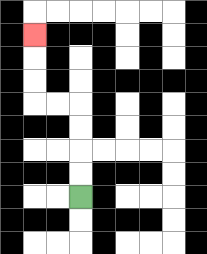{'start': '[3, 8]', 'end': '[1, 1]', 'path_directions': 'U,U,U,U,L,L,U,U,U', 'path_coordinates': '[[3, 8], [3, 7], [3, 6], [3, 5], [3, 4], [2, 4], [1, 4], [1, 3], [1, 2], [1, 1]]'}